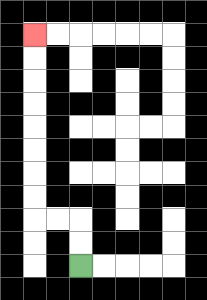{'start': '[3, 11]', 'end': '[1, 1]', 'path_directions': 'U,U,L,L,U,U,U,U,U,U,U,U', 'path_coordinates': '[[3, 11], [3, 10], [3, 9], [2, 9], [1, 9], [1, 8], [1, 7], [1, 6], [1, 5], [1, 4], [1, 3], [1, 2], [1, 1]]'}